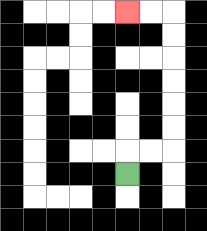{'start': '[5, 7]', 'end': '[5, 0]', 'path_directions': 'U,R,R,U,U,U,U,U,U,L,L', 'path_coordinates': '[[5, 7], [5, 6], [6, 6], [7, 6], [7, 5], [7, 4], [7, 3], [7, 2], [7, 1], [7, 0], [6, 0], [5, 0]]'}